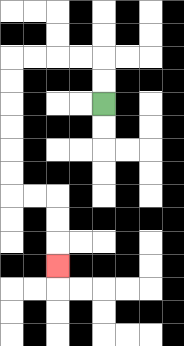{'start': '[4, 4]', 'end': '[2, 11]', 'path_directions': 'U,U,L,L,L,L,D,D,D,D,D,D,R,R,D,D,D', 'path_coordinates': '[[4, 4], [4, 3], [4, 2], [3, 2], [2, 2], [1, 2], [0, 2], [0, 3], [0, 4], [0, 5], [0, 6], [0, 7], [0, 8], [1, 8], [2, 8], [2, 9], [2, 10], [2, 11]]'}